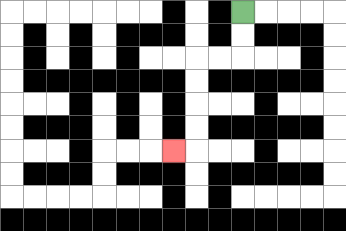{'start': '[10, 0]', 'end': '[7, 6]', 'path_directions': 'D,D,L,L,D,D,D,D,L', 'path_coordinates': '[[10, 0], [10, 1], [10, 2], [9, 2], [8, 2], [8, 3], [8, 4], [8, 5], [8, 6], [7, 6]]'}